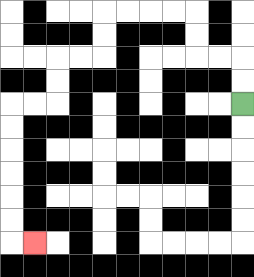{'start': '[10, 4]', 'end': '[1, 10]', 'path_directions': 'U,U,L,L,U,U,L,L,L,L,D,D,L,L,D,D,L,L,D,D,D,D,D,D,R', 'path_coordinates': '[[10, 4], [10, 3], [10, 2], [9, 2], [8, 2], [8, 1], [8, 0], [7, 0], [6, 0], [5, 0], [4, 0], [4, 1], [4, 2], [3, 2], [2, 2], [2, 3], [2, 4], [1, 4], [0, 4], [0, 5], [0, 6], [0, 7], [0, 8], [0, 9], [0, 10], [1, 10]]'}